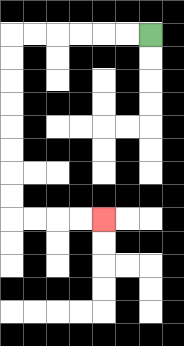{'start': '[6, 1]', 'end': '[4, 9]', 'path_directions': 'L,L,L,L,L,L,D,D,D,D,D,D,D,D,R,R,R,R', 'path_coordinates': '[[6, 1], [5, 1], [4, 1], [3, 1], [2, 1], [1, 1], [0, 1], [0, 2], [0, 3], [0, 4], [0, 5], [0, 6], [0, 7], [0, 8], [0, 9], [1, 9], [2, 9], [3, 9], [4, 9]]'}